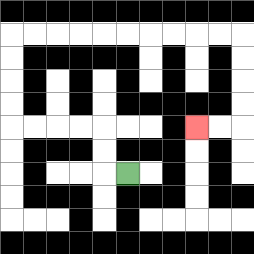{'start': '[5, 7]', 'end': '[8, 5]', 'path_directions': 'L,U,U,L,L,L,L,U,U,U,U,R,R,R,R,R,R,R,R,R,R,D,D,D,D,L,L', 'path_coordinates': '[[5, 7], [4, 7], [4, 6], [4, 5], [3, 5], [2, 5], [1, 5], [0, 5], [0, 4], [0, 3], [0, 2], [0, 1], [1, 1], [2, 1], [3, 1], [4, 1], [5, 1], [6, 1], [7, 1], [8, 1], [9, 1], [10, 1], [10, 2], [10, 3], [10, 4], [10, 5], [9, 5], [8, 5]]'}